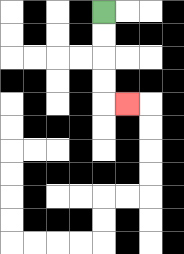{'start': '[4, 0]', 'end': '[5, 4]', 'path_directions': 'D,D,D,D,R', 'path_coordinates': '[[4, 0], [4, 1], [4, 2], [4, 3], [4, 4], [5, 4]]'}